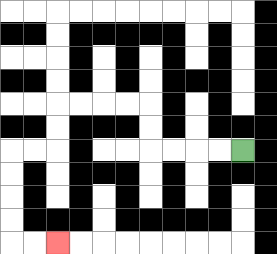{'start': '[10, 6]', 'end': '[2, 10]', 'path_directions': 'L,L,L,L,U,U,L,L,L,L,D,D,L,L,D,D,D,D,R,R', 'path_coordinates': '[[10, 6], [9, 6], [8, 6], [7, 6], [6, 6], [6, 5], [6, 4], [5, 4], [4, 4], [3, 4], [2, 4], [2, 5], [2, 6], [1, 6], [0, 6], [0, 7], [0, 8], [0, 9], [0, 10], [1, 10], [2, 10]]'}